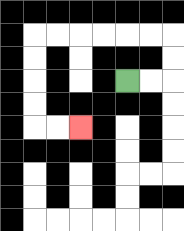{'start': '[5, 3]', 'end': '[3, 5]', 'path_directions': 'R,R,U,U,L,L,L,L,L,L,D,D,D,D,R,R', 'path_coordinates': '[[5, 3], [6, 3], [7, 3], [7, 2], [7, 1], [6, 1], [5, 1], [4, 1], [3, 1], [2, 1], [1, 1], [1, 2], [1, 3], [1, 4], [1, 5], [2, 5], [3, 5]]'}